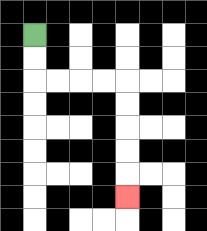{'start': '[1, 1]', 'end': '[5, 8]', 'path_directions': 'D,D,R,R,R,R,D,D,D,D,D', 'path_coordinates': '[[1, 1], [1, 2], [1, 3], [2, 3], [3, 3], [4, 3], [5, 3], [5, 4], [5, 5], [5, 6], [5, 7], [5, 8]]'}